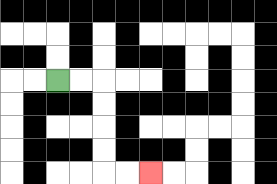{'start': '[2, 3]', 'end': '[6, 7]', 'path_directions': 'R,R,D,D,D,D,R,R', 'path_coordinates': '[[2, 3], [3, 3], [4, 3], [4, 4], [4, 5], [4, 6], [4, 7], [5, 7], [6, 7]]'}